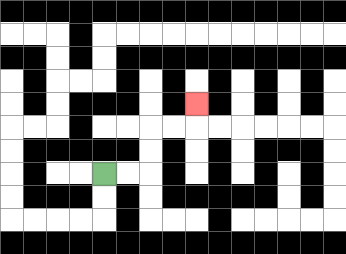{'start': '[4, 7]', 'end': '[8, 4]', 'path_directions': 'R,R,U,U,R,R,U', 'path_coordinates': '[[4, 7], [5, 7], [6, 7], [6, 6], [6, 5], [7, 5], [8, 5], [8, 4]]'}